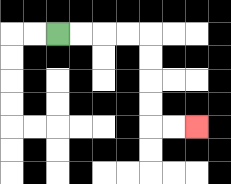{'start': '[2, 1]', 'end': '[8, 5]', 'path_directions': 'R,R,R,R,D,D,D,D,R,R', 'path_coordinates': '[[2, 1], [3, 1], [4, 1], [5, 1], [6, 1], [6, 2], [6, 3], [6, 4], [6, 5], [7, 5], [8, 5]]'}